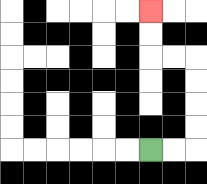{'start': '[6, 6]', 'end': '[6, 0]', 'path_directions': 'R,R,U,U,U,U,L,L,U,U', 'path_coordinates': '[[6, 6], [7, 6], [8, 6], [8, 5], [8, 4], [8, 3], [8, 2], [7, 2], [6, 2], [6, 1], [6, 0]]'}